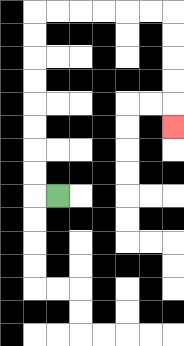{'start': '[2, 8]', 'end': '[7, 5]', 'path_directions': 'L,U,U,U,U,U,U,U,U,R,R,R,R,R,R,D,D,D,D,D', 'path_coordinates': '[[2, 8], [1, 8], [1, 7], [1, 6], [1, 5], [1, 4], [1, 3], [1, 2], [1, 1], [1, 0], [2, 0], [3, 0], [4, 0], [5, 0], [6, 0], [7, 0], [7, 1], [7, 2], [7, 3], [7, 4], [7, 5]]'}